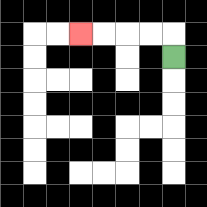{'start': '[7, 2]', 'end': '[3, 1]', 'path_directions': 'U,L,L,L,L', 'path_coordinates': '[[7, 2], [7, 1], [6, 1], [5, 1], [4, 1], [3, 1]]'}